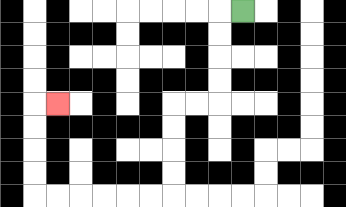{'start': '[10, 0]', 'end': '[2, 4]', 'path_directions': 'L,D,D,D,D,L,L,D,D,D,D,L,L,L,L,L,L,U,U,U,U,R', 'path_coordinates': '[[10, 0], [9, 0], [9, 1], [9, 2], [9, 3], [9, 4], [8, 4], [7, 4], [7, 5], [7, 6], [7, 7], [7, 8], [6, 8], [5, 8], [4, 8], [3, 8], [2, 8], [1, 8], [1, 7], [1, 6], [1, 5], [1, 4], [2, 4]]'}